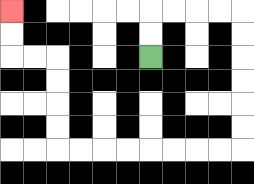{'start': '[6, 2]', 'end': '[0, 0]', 'path_directions': 'U,U,R,R,R,R,D,D,D,D,D,D,L,L,L,L,L,L,L,L,U,U,U,U,L,L,U,U', 'path_coordinates': '[[6, 2], [6, 1], [6, 0], [7, 0], [8, 0], [9, 0], [10, 0], [10, 1], [10, 2], [10, 3], [10, 4], [10, 5], [10, 6], [9, 6], [8, 6], [7, 6], [6, 6], [5, 6], [4, 6], [3, 6], [2, 6], [2, 5], [2, 4], [2, 3], [2, 2], [1, 2], [0, 2], [0, 1], [0, 0]]'}